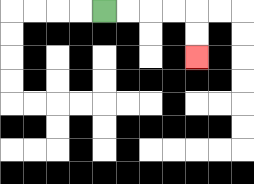{'start': '[4, 0]', 'end': '[8, 2]', 'path_directions': 'R,R,R,R,D,D', 'path_coordinates': '[[4, 0], [5, 0], [6, 0], [7, 0], [8, 0], [8, 1], [8, 2]]'}